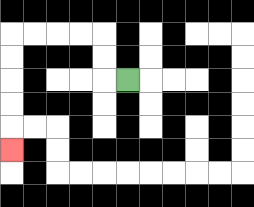{'start': '[5, 3]', 'end': '[0, 6]', 'path_directions': 'L,U,U,L,L,L,L,D,D,D,D,D', 'path_coordinates': '[[5, 3], [4, 3], [4, 2], [4, 1], [3, 1], [2, 1], [1, 1], [0, 1], [0, 2], [0, 3], [0, 4], [0, 5], [0, 6]]'}